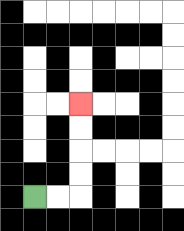{'start': '[1, 8]', 'end': '[3, 4]', 'path_directions': 'R,R,U,U,U,U', 'path_coordinates': '[[1, 8], [2, 8], [3, 8], [3, 7], [3, 6], [3, 5], [3, 4]]'}